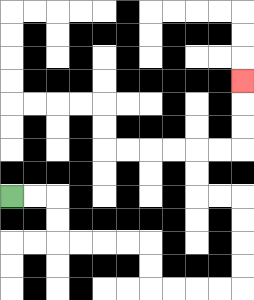{'start': '[0, 8]', 'end': '[10, 3]', 'path_directions': 'R,R,D,D,R,R,R,R,D,D,R,R,R,R,U,U,U,U,L,L,U,U,R,R,U,U,U', 'path_coordinates': '[[0, 8], [1, 8], [2, 8], [2, 9], [2, 10], [3, 10], [4, 10], [5, 10], [6, 10], [6, 11], [6, 12], [7, 12], [8, 12], [9, 12], [10, 12], [10, 11], [10, 10], [10, 9], [10, 8], [9, 8], [8, 8], [8, 7], [8, 6], [9, 6], [10, 6], [10, 5], [10, 4], [10, 3]]'}